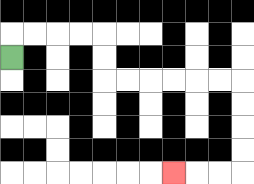{'start': '[0, 2]', 'end': '[7, 7]', 'path_directions': 'U,R,R,R,R,D,D,R,R,R,R,R,R,D,D,D,D,L,L,L', 'path_coordinates': '[[0, 2], [0, 1], [1, 1], [2, 1], [3, 1], [4, 1], [4, 2], [4, 3], [5, 3], [6, 3], [7, 3], [8, 3], [9, 3], [10, 3], [10, 4], [10, 5], [10, 6], [10, 7], [9, 7], [8, 7], [7, 7]]'}